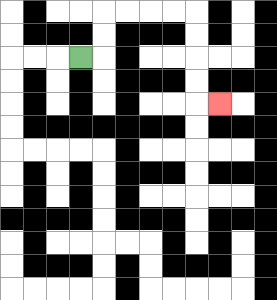{'start': '[3, 2]', 'end': '[9, 4]', 'path_directions': 'R,U,U,R,R,R,R,D,D,D,D,R', 'path_coordinates': '[[3, 2], [4, 2], [4, 1], [4, 0], [5, 0], [6, 0], [7, 0], [8, 0], [8, 1], [8, 2], [8, 3], [8, 4], [9, 4]]'}